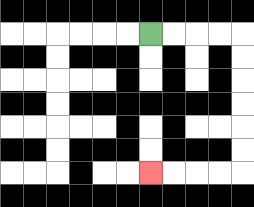{'start': '[6, 1]', 'end': '[6, 7]', 'path_directions': 'R,R,R,R,D,D,D,D,D,D,L,L,L,L', 'path_coordinates': '[[6, 1], [7, 1], [8, 1], [9, 1], [10, 1], [10, 2], [10, 3], [10, 4], [10, 5], [10, 6], [10, 7], [9, 7], [8, 7], [7, 7], [6, 7]]'}